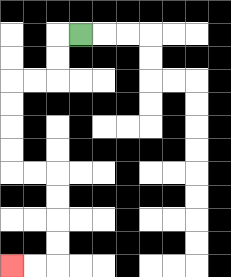{'start': '[3, 1]', 'end': '[0, 11]', 'path_directions': 'L,D,D,L,L,D,D,D,D,R,R,D,D,D,D,L,L', 'path_coordinates': '[[3, 1], [2, 1], [2, 2], [2, 3], [1, 3], [0, 3], [0, 4], [0, 5], [0, 6], [0, 7], [1, 7], [2, 7], [2, 8], [2, 9], [2, 10], [2, 11], [1, 11], [0, 11]]'}